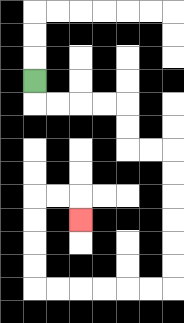{'start': '[1, 3]', 'end': '[3, 9]', 'path_directions': 'D,R,R,R,R,D,D,R,R,D,D,D,D,D,D,L,L,L,L,L,L,U,U,U,U,R,R,D', 'path_coordinates': '[[1, 3], [1, 4], [2, 4], [3, 4], [4, 4], [5, 4], [5, 5], [5, 6], [6, 6], [7, 6], [7, 7], [7, 8], [7, 9], [7, 10], [7, 11], [7, 12], [6, 12], [5, 12], [4, 12], [3, 12], [2, 12], [1, 12], [1, 11], [1, 10], [1, 9], [1, 8], [2, 8], [3, 8], [3, 9]]'}